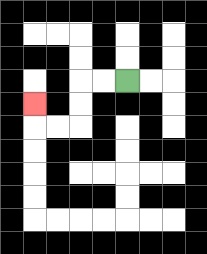{'start': '[5, 3]', 'end': '[1, 4]', 'path_directions': 'L,L,D,D,L,L,U', 'path_coordinates': '[[5, 3], [4, 3], [3, 3], [3, 4], [3, 5], [2, 5], [1, 5], [1, 4]]'}